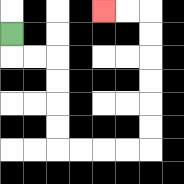{'start': '[0, 1]', 'end': '[4, 0]', 'path_directions': 'D,R,R,D,D,D,D,R,R,R,R,U,U,U,U,U,U,L,L', 'path_coordinates': '[[0, 1], [0, 2], [1, 2], [2, 2], [2, 3], [2, 4], [2, 5], [2, 6], [3, 6], [4, 6], [5, 6], [6, 6], [6, 5], [6, 4], [6, 3], [6, 2], [6, 1], [6, 0], [5, 0], [4, 0]]'}